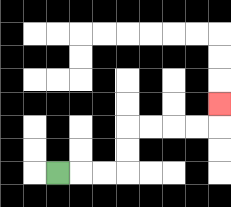{'start': '[2, 7]', 'end': '[9, 4]', 'path_directions': 'R,R,R,U,U,R,R,R,R,U', 'path_coordinates': '[[2, 7], [3, 7], [4, 7], [5, 7], [5, 6], [5, 5], [6, 5], [7, 5], [8, 5], [9, 5], [9, 4]]'}